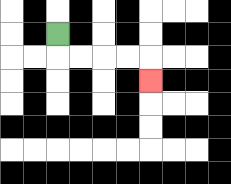{'start': '[2, 1]', 'end': '[6, 3]', 'path_directions': 'D,R,R,R,R,D', 'path_coordinates': '[[2, 1], [2, 2], [3, 2], [4, 2], [5, 2], [6, 2], [6, 3]]'}